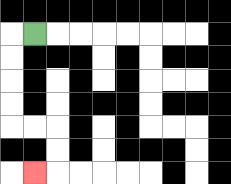{'start': '[1, 1]', 'end': '[1, 7]', 'path_directions': 'L,D,D,D,D,R,R,D,D,L', 'path_coordinates': '[[1, 1], [0, 1], [0, 2], [0, 3], [0, 4], [0, 5], [1, 5], [2, 5], [2, 6], [2, 7], [1, 7]]'}